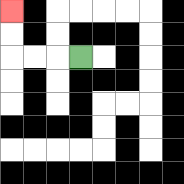{'start': '[3, 2]', 'end': '[0, 0]', 'path_directions': 'L,L,L,U,U', 'path_coordinates': '[[3, 2], [2, 2], [1, 2], [0, 2], [0, 1], [0, 0]]'}